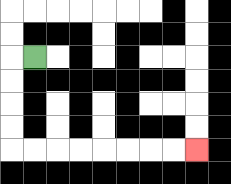{'start': '[1, 2]', 'end': '[8, 6]', 'path_directions': 'L,D,D,D,D,R,R,R,R,R,R,R,R', 'path_coordinates': '[[1, 2], [0, 2], [0, 3], [0, 4], [0, 5], [0, 6], [1, 6], [2, 6], [3, 6], [4, 6], [5, 6], [6, 6], [7, 6], [8, 6]]'}